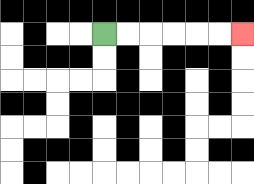{'start': '[4, 1]', 'end': '[10, 1]', 'path_directions': 'R,R,R,R,R,R', 'path_coordinates': '[[4, 1], [5, 1], [6, 1], [7, 1], [8, 1], [9, 1], [10, 1]]'}